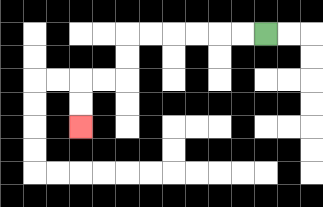{'start': '[11, 1]', 'end': '[3, 5]', 'path_directions': 'L,L,L,L,L,L,D,D,L,L,D,D', 'path_coordinates': '[[11, 1], [10, 1], [9, 1], [8, 1], [7, 1], [6, 1], [5, 1], [5, 2], [5, 3], [4, 3], [3, 3], [3, 4], [3, 5]]'}